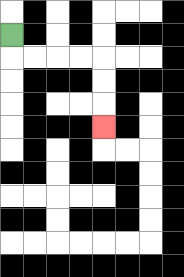{'start': '[0, 1]', 'end': '[4, 5]', 'path_directions': 'D,R,R,R,R,D,D,D', 'path_coordinates': '[[0, 1], [0, 2], [1, 2], [2, 2], [3, 2], [4, 2], [4, 3], [4, 4], [4, 5]]'}